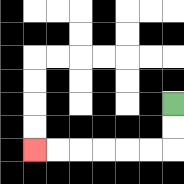{'start': '[7, 4]', 'end': '[1, 6]', 'path_directions': 'D,D,L,L,L,L,L,L', 'path_coordinates': '[[7, 4], [7, 5], [7, 6], [6, 6], [5, 6], [4, 6], [3, 6], [2, 6], [1, 6]]'}